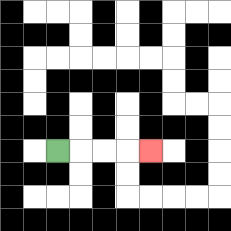{'start': '[2, 6]', 'end': '[6, 6]', 'path_directions': 'R,R,R,R', 'path_coordinates': '[[2, 6], [3, 6], [4, 6], [5, 6], [6, 6]]'}